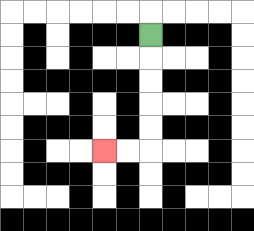{'start': '[6, 1]', 'end': '[4, 6]', 'path_directions': 'D,D,D,D,D,L,L', 'path_coordinates': '[[6, 1], [6, 2], [6, 3], [6, 4], [6, 5], [6, 6], [5, 6], [4, 6]]'}